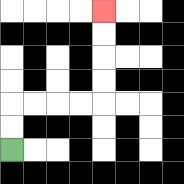{'start': '[0, 6]', 'end': '[4, 0]', 'path_directions': 'U,U,R,R,R,R,U,U,U,U', 'path_coordinates': '[[0, 6], [0, 5], [0, 4], [1, 4], [2, 4], [3, 4], [4, 4], [4, 3], [4, 2], [4, 1], [4, 0]]'}